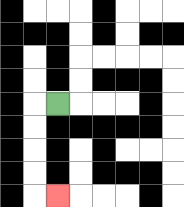{'start': '[2, 4]', 'end': '[2, 8]', 'path_directions': 'L,D,D,D,D,R', 'path_coordinates': '[[2, 4], [1, 4], [1, 5], [1, 6], [1, 7], [1, 8], [2, 8]]'}